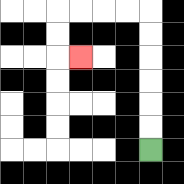{'start': '[6, 6]', 'end': '[3, 2]', 'path_directions': 'U,U,U,U,U,U,L,L,L,L,D,D,R', 'path_coordinates': '[[6, 6], [6, 5], [6, 4], [6, 3], [6, 2], [6, 1], [6, 0], [5, 0], [4, 0], [3, 0], [2, 0], [2, 1], [2, 2], [3, 2]]'}